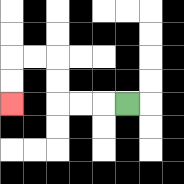{'start': '[5, 4]', 'end': '[0, 4]', 'path_directions': 'L,L,L,U,U,L,L,D,D', 'path_coordinates': '[[5, 4], [4, 4], [3, 4], [2, 4], [2, 3], [2, 2], [1, 2], [0, 2], [0, 3], [0, 4]]'}